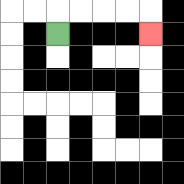{'start': '[2, 1]', 'end': '[6, 1]', 'path_directions': 'U,R,R,R,R,D', 'path_coordinates': '[[2, 1], [2, 0], [3, 0], [4, 0], [5, 0], [6, 0], [6, 1]]'}